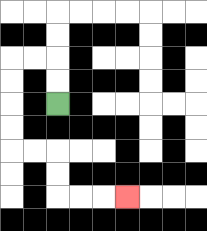{'start': '[2, 4]', 'end': '[5, 8]', 'path_directions': 'U,U,L,L,D,D,D,D,R,R,D,D,R,R,R', 'path_coordinates': '[[2, 4], [2, 3], [2, 2], [1, 2], [0, 2], [0, 3], [0, 4], [0, 5], [0, 6], [1, 6], [2, 6], [2, 7], [2, 8], [3, 8], [4, 8], [5, 8]]'}